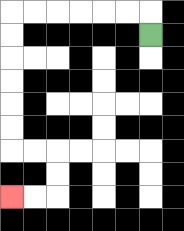{'start': '[6, 1]', 'end': '[0, 8]', 'path_directions': 'U,L,L,L,L,L,L,D,D,D,D,D,D,R,R,D,D,L,L', 'path_coordinates': '[[6, 1], [6, 0], [5, 0], [4, 0], [3, 0], [2, 0], [1, 0], [0, 0], [0, 1], [0, 2], [0, 3], [0, 4], [0, 5], [0, 6], [1, 6], [2, 6], [2, 7], [2, 8], [1, 8], [0, 8]]'}